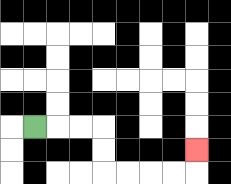{'start': '[1, 5]', 'end': '[8, 6]', 'path_directions': 'R,R,R,D,D,R,R,R,R,U', 'path_coordinates': '[[1, 5], [2, 5], [3, 5], [4, 5], [4, 6], [4, 7], [5, 7], [6, 7], [7, 7], [8, 7], [8, 6]]'}